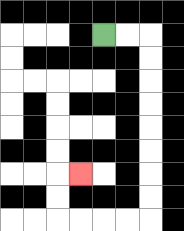{'start': '[4, 1]', 'end': '[3, 7]', 'path_directions': 'R,R,D,D,D,D,D,D,D,D,L,L,L,L,U,U,R', 'path_coordinates': '[[4, 1], [5, 1], [6, 1], [6, 2], [6, 3], [6, 4], [6, 5], [6, 6], [6, 7], [6, 8], [6, 9], [5, 9], [4, 9], [3, 9], [2, 9], [2, 8], [2, 7], [3, 7]]'}